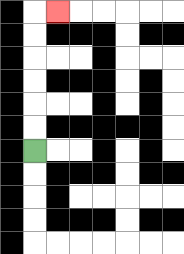{'start': '[1, 6]', 'end': '[2, 0]', 'path_directions': 'U,U,U,U,U,U,R', 'path_coordinates': '[[1, 6], [1, 5], [1, 4], [1, 3], [1, 2], [1, 1], [1, 0], [2, 0]]'}